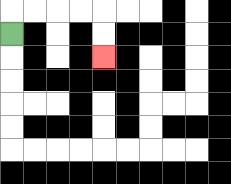{'start': '[0, 1]', 'end': '[4, 2]', 'path_directions': 'U,R,R,R,R,D,D', 'path_coordinates': '[[0, 1], [0, 0], [1, 0], [2, 0], [3, 0], [4, 0], [4, 1], [4, 2]]'}